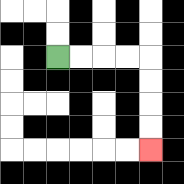{'start': '[2, 2]', 'end': '[6, 6]', 'path_directions': 'R,R,R,R,D,D,D,D', 'path_coordinates': '[[2, 2], [3, 2], [4, 2], [5, 2], [6, 2], [6, 3], [6, 4], [6, 5], [6, 6]]'}